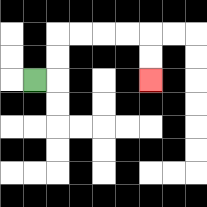{'start': '[1, 3]', 'end': '[6, 3]', 'path_directions': 'R,U,U,R,R,R,R,D,D', 'path_coordinates': '[[1, 3], [2, 3], [2, 2], [2, 1], [3, 1], [4, 1], [5, 1], [6, 1], [6, 2], [6, 3]]'}